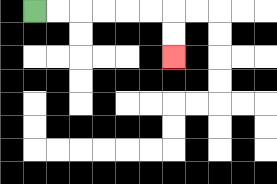{'start': '[1, 0]', 'end': '[7, 2]', 'path_directions': 'R,R,R,R,R,R,D,D', 'path_coordinates': '[[1, 0], [2, 0], [3, 0], [4, 0], [5, 0], [6, 0], [7, 0], [7, 1], [7, 2]]'}